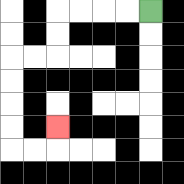{'start': '[6, 0]', 'end': '[2, 5]', 'path_directions': 'L,L,L,L,D,D,L,L,D,D,D,D,R,R,U', 'path_coordinates': '[[6, 0], [5, 0], [4, 0], [3, 0], [2, 0], [2, 1], [2, 2], [1, 2], [0, 2], [0, 3], [0, 4], [0, 5], [0, 6], [1, 6], [2, 6], [2, 5]]'}